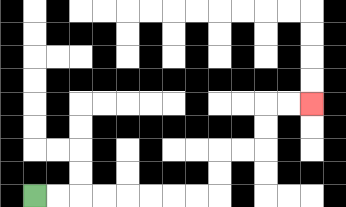{'start': '[1, 8]', 'end': '[13, 4]', 'path_directions': 'R,R,R,R,R,R,R,R,U,U,R,R,U,U,R,R', 'path_coordinates': '[[1, 8], [2, 8], [3, 8], [4, 8], [5, 8], [6, 8], [7, 8], [8, 8], [9, 8], [9, 7], [9, 6], [10, 6], [11, 6], [11, 5], [11, 4], [12, 4], [13, 4]]'}